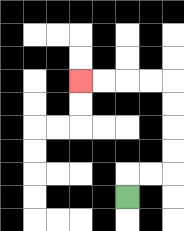{'start': '[5, 8]', 'end': '[3, 3]', 'path_directions': 'U,R,R,U,U,U,U,L,L,L,L', 'path_coordinates': '[[5, 8], [5, 7], [6, 7], [7, 7], [7, 6], [7, 5], [7, 4], [7, 3], [6, 3], [5, 3], [4, 3], [3, 3]]'}